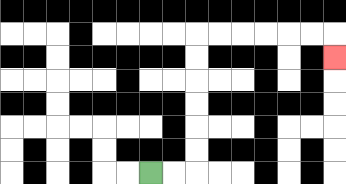{'start': '[6, 7]', 'end': '[14, 2]', 'path_directions': 'R,R,U,U,U,U,U,U,R,R,R,R,R,R,D', 'path_coordinates': '[[6, 7], [7, 7], [8, 7], [8, 6], [8, 5], [8, 4], [8, 3], [8, 2], [8, 1], [9, 1], [10, 1], [11, 1], [12, 1], [13, 1], [14, 1], [14, 2]]'}